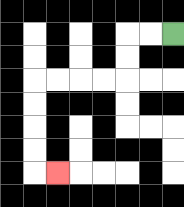{'start': '[7, 1]', 'end': '[2, 7]', 'path_directions': 'L,L,D,D,L,L,L,L,D,D,D,D,R', 'path_coordinates': '[[7, 1], [6, 1], [5, 1], [5, 2], [5, 3], [4, 3], [3, 3], [2, 3], [1, 3], [1, 4], [1, 5], [1, 6], [1, 7], [2, 7]]'}